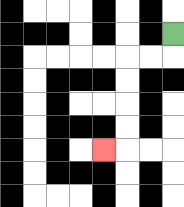{'start': '[7, 1]', 'end': '[4, 6]', 'path_directions': 'D,L,L,D,D,D,D,L', 'path_coordinates': '[[7, 1], [7, 2], [6, 2], [5, 2], [5, 3], [5, 4], [5, 5], [5, 6], [4, 6]]'}